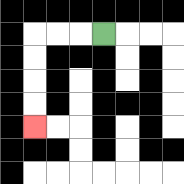{'start': '[4, 1]', 'end': '[1, 5]', 'path_directions': 'L,L,L,D,D,D,D', 'path_coordinates': '[[4, 1], [3, 1], [2, 1], [1, 1], [1, 2], [1, 3], [1, 4], [1, 5]]'}